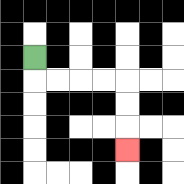{'start': '[1, 2]', 'end': '[5, 6]', 'path_directions': 'D,R,R,R,R,D,D,D', 'path_coordinates': '[[1, 2], [1, 3], [2, 3], [3, 3], [4, 3], [5, 3], [5, 4], [5, 5], [5, 6]]'}